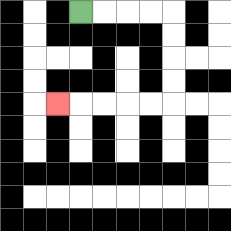{'start': '[3, 0]', 'end': '[2, 4]', 'path_directions': 'R,R,R,R,D,D,D,D,L,L,L,L,L', 'path_coordinates': '[[3, 0], [4, 0], [5, 0], [6, 0], [7, 0], [7, 1], [7, 2], [7, 3], [7, 4], [6, 4], [5, 4], [4, 4], [3, 4], [2, 4]]'}